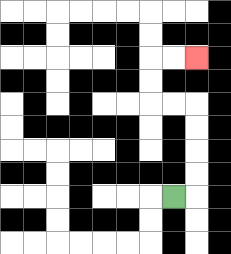{'start': '[7, 8]', 'end': '[8, 2]', 'path_directions': 'R,U,U,U,U,L,L,U,U,R,R', 'path_coordinates': '[[7, 8], [8, 8], [8, 7], [8, 6], [8, 5], [8, 4], [7, 4], [6, 4], [6, 3], [6, 2], [7, 2], [8, 2]]'}